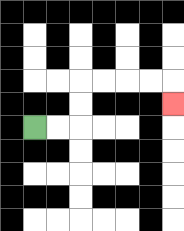{'start': '[1, 5]', 'end': '[7, 4]', 'path_directions': 'R,R,U,U,R,R,R,R,D', 'path_coordinates': '[[1, 5], [2, 5], [3, 5], [3, 4], [3, 3], [4, 3], [5, 3], [6, 3], [7, 3], [7, 4]]'}